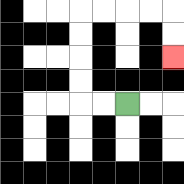{'start': '[5, 4]', 'end': '[7, 2]', 'path_directions': 'L,L,U,U,U,U,R,R,R,R,D,D', 'path_coordinates': '[[5, 4], [4, 4], [3, 4], [3, 3], [3, 2], [3, 1], [3, 0], [4, 0], [5, 0], [6, 0], [7, 0], [7, 1], [7, 2]]'}